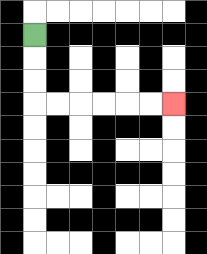{'start': '[1, 1]', 'end': '[7, 4]', 'path_directions': 'D,D,D,R,R,R,R,R,R', 'path_coordinates': '[[1, 1], [1, 2], [1, 3], [1, 4], [2, 4], [3, 4], [4, 4], [5, 4], [6, 4], [7, 4]]'}